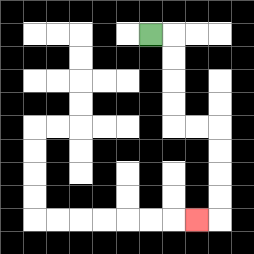{'start': '[6, 1]', 'end': '[8, 9]', 'path_directions': 'R,D,D,D,D,R,R,D,D,D,D,L', 'path_coordinates': '[[6, 1], [7, 1], [7, 2], [7, 3], [7, 4], [7, 5], [8, 5], [9, 5], [9, 6], [9, 7], [9, 8], [9, 9], [8, 9]]'}